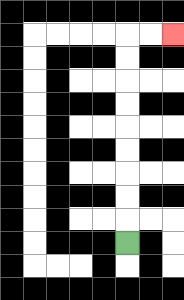{'start': '[5, 10]', 'end': '[7, 1]', 'path_directions': 'U,U,U,U,U,U,U,U,U,R,R', 'path_coordinates': '[[5, 10], [5, 9], [5, 8], [5, 7], [5, 6], [5, 5], [5, 4], [5, 3], [5, 2], [5, 1], [6, 1], [7, 1]]'}